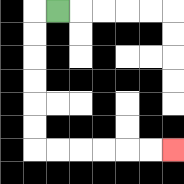{'start': '[2, 0]', 'end': '[7, 6]', 'path_directions': 'L,D,D,D,D,D,D,R,R,R,R,R,R', 'path_coordinates': '[[2, 0], [1, 0], [1, 1], [1, 2], [1, 3], [1, 4], [1, 5], [1, 6], [2, 6], [3, 6], [4, 6], [5, 6], [6, 6], [7, 6]]'}